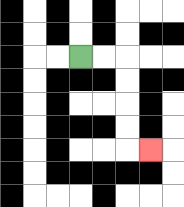{'start': '[3, 2]', 'end': '[6, 6]', 'path_directions': 'R,R,D,D,D,D,R', 'path_coordinates': '[[3, 2], [4, 2], [5, 2], [5, 3], [5, 4], [5, 5], [5, 6], [6, 6]]'}